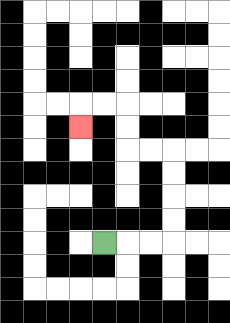{'start': '[4, 10]', 'end': '[3, 5]', 'path_directions': 'R,R,R,U,U,U,U,L,L,U,U,L,L,D', 'path_coordinates': '[[4, 10], [5, 10], [6, 10], [7, 10], [7, 9], [7, 8], [7, 7], [7, 6], [6, 6], [5, 6], [5, 5], [5, 4], [4, 4], [3, 4], [3, 5]]'}